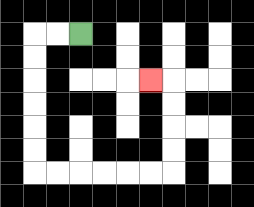{'start': '[3, 1]', 'end': '[6, 3]', 'path_directions': 'L,L,D,D,D,D,D,D,R,R,R,R,R,R,U,U,U,U,L', 'path_coordinates': '[[3, 1], [2, 1], [1, 1], [1, 2], [1, 3], [1, 4], [1, 5], [1, 6], [1, 7], [2, 7], [3, 7], [4, 7], [5, 7], [6, 7], [7, 7], [7, 6], [7, 5], [7, 4], [7, 3], [6, 3]]'}